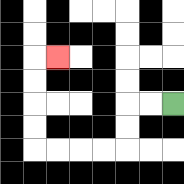{'start': '[7, 4]', 'end': '[2, 2]', 'path_directions': 'L,L,D,D,L,L,L,L,U,U,U,U,R', 'path_coordinates': '[[7, 4], [6, 4], [5, 4], [5, 5], [5, 6], [4, 6], [3, 6], [2, 6], [1, 6], [1, 5], [1, 4], [1, 3], [1, 2], [2, 2]]'}